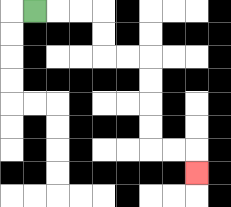{'start': '[1, 0]', 'end': '[8, 7]', 'path_directions': 'R,R,R,D,D,R,R,D,D,D,D,R,R,D', 'path_coordinates': '[[1, 0], [2, 0], [3, 0], [4, 0], [4, 1], [4, 2], [5, 2], [6, 2], [6, 3], [6, 4], [6, 5], [6, 6], [7, 6], [8, 6], [8, 7]]'}